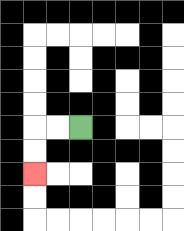{'start': '[3, 5]', 'end': '[1, 7]', 'path_directions': 'L,L,D,D', 'path_coordinates': '[[3, 5], [2, 5], [1, 5], [1, 6], [1, 7]]'}